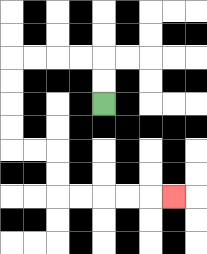{'start': '[4, 4]', 'end': '[7, 8]', 'path_directions': 'U,U,L,L,L,L,D,D,D,D,R,R,D,D,R,R,R,R,R', 'path_coordinates': '[[4, 4], [4, 3], [4, 2], [3, 2], [2, 2], [1, 2], [0, 2], [0, 3], [0, 4], [0, 5], [0, 6], [1, 6], [2, 6], [2, 7], [2, 8], [3, 8], [4, 8], [5, 8], [6, 8], [7, 8]]'}